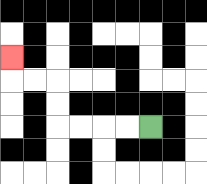{'start': '[6, 5]', 'end': '[0, 2]', 'path_directions': 'L,L,L,L,U,U,L,L,U', 'path_coordinates': '[[6, 5], [5, 5], [4, 5], [3, 5], [2, 5], [2, 4], [2, 3], [1, 3], [0, 3], [0, 2]]'}